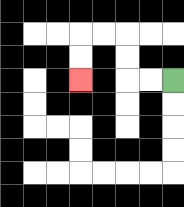{'start': '[7, 3]', 'end': '[3, 3]', 'path_directions': 'L,L,U,U,L,L,D,D', 'path_coordinates': '[[7, 3], [6, 3], [5, 3], [5, 2], [5, 1], [4, 1], [3, 1], [3, 2], [3, 3]]'}